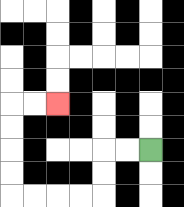{'start': '[6, 6]', 'end': '[2, 4]', 'path_directions': 'L,L,D,D,L,L,L,L,U,U,U,U,R,R', 'path_coordinates': '[[6, 6], [5, 6], [4, 6], [4, 7], [4, 8], [3, 8], [2, 8], [1, 8], [0, 8], [0, 7], [0, 6], [0, 5], [0, 4], [1, 4], [2, 4]]'}